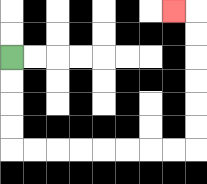{'start': '[0, 2]', 'end': '[7, 0]', 'path_directions': 'D,D,D,D,R,R,R,R,R,R,R,R,U,U,U,U,U,U,L', 'path_coordinates': '[[0, 2], [0, 3], [0, 4], [0, 5], [0, 6], [1, 6], [2, 6], [3, 6], [4, 6], [5, 6], [6, 6], [7, 6], [8, 6], [8, 5], [8, 4], [8, 3], [8, 2], [8, 1], [8, 0], [7, 0]]'}